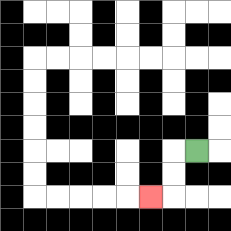{'start': '[8, 6]', 'end': '[6, 8]', 'path_directions': 'L,D,D,L', 'path_coordinates': '[[8, 6], [7, 6], [7, 7], [7, 8], [6, 8]]'}